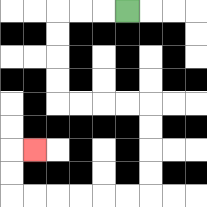{'start': '[5, 0]', 'end': '[1, 6]', 'path_directions': 'L,L,L,D,D,D,D,R,R,R,R,D,D,D,D,L,L,L,L,L,L,U,U,R', 'path_coordinates': '[[5, 0], [4, 0], [3, 0], [2, 0], [2, 1], [2, 2], [2, 3], [2, 4], [3, 4], [4, 4], [5, 4], [6, 4], [6, 5], [6, 6], [6, 7], [6, 8], [5, 8], [4, 8], [3, 8], [2, 8], [1, 8], [0, 8], [0, 7], [0, 6], [1, 6]]'}